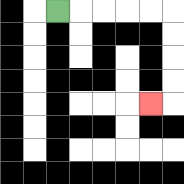{'start': '[2, 0]', 'end': '[6, 4]', 'path_directions': 'R,R,R,R,R,D,D,D,D,L', 'path_coordinates': '[[2, 0], [3, 0], [4, 0], [5, 0], [6, 0], [7, 0], [7, 1], [7, 2], [7, 3], [7, 4], [6, 4]]'}